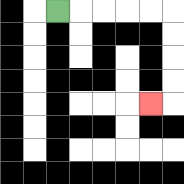{'start': '[2, 0]', 'end': '[6, 4]', 'path_directions': 'R,R,R,R,R,D,D,D,D,L', 'path_coordinates': '[[2, 0], [3, 0], [4, 0], [5, 0], [6, 0], [7, 0], [7, 1], [7, 2], [7, 3], [7, 4], [6, 4]]'}